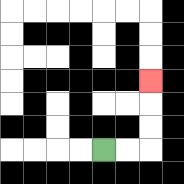{'start': '[4, 6]', 'end': '[6, 3]', 'path_directions': 'R,R,U,U,U', 'path_coordinates': '[[4, 6], [5, 6], [6, 6], [6, 5], [6, 4], [6, 3]]'}